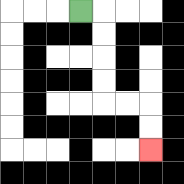{'start': '[3, 0]', 'end': '[6, 6]', 'path_directions': 'R,D,D,D,D,R,R,D,D', 'path_coordinates': '[[3, 0], [4, 0], [4, 1], [4, 2], [4, 3], [4, 4], [5, 4], [6, 4], [6, 5], [6, 6]]'}